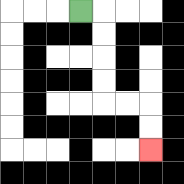{'start': '[3, 0]', 'end': '[6, 6]', 'path_directions': 'R,D,D,D,D,R,R,D,D', 'path_coordinates': '[[3, 0], [4, 0], [4, 1], [4, 2], [4, 3], [4, 4], [5, 4], [6, 4], [6, 5], [6, 6]]'}